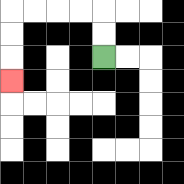{'start': '[4, 2]', 'end': '[0, 3]', 'path_directions': 'U,U,L,L,L,L,D,D,D', 'path_coordinates': '[[4, 2], [4, 1], [4, 0], [3, 0], [2, 0], [1, 0], [0, 0], [0, 1], [0, 2], [0, 3]]'}